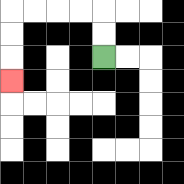{'start': '[4, 2]', 'end': '[0, 3]', 'path_directions': 'U,U,L,L,L,L,D,D,D', 'path_coordinates': '[[4, 2], [4, 1], [4, 0], [3, 0], [2, 0], [1, 0], [0, 0], [0, 1], [0, 2], [0, 3]]'}